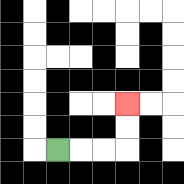{'start': '[2, 6]', 'end': '[5, 4]', 'path_directions': 'R,R,R,U,U', 'path_coordinates': '[[2, 6], [3, 6], [4, 6], [5, 6], [5, 5], [5, 4]]'}